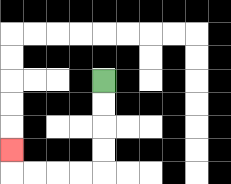{'start': '[4, 3]', 'end': '[0, 6]', 'path_directions': 'D,D,D,D,L,L,L,L,U', 'path_coordinates': '[[4, 3], [4, 4], [4, 5], [4, 6], [4, 7], [3, 7], [2, 7], [1, 7], [0, 7], [0, 6]]'}